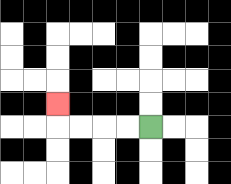{'start': '[6, 5]', 'end': '[2, 4]', 'path_directions': 'L,L,L,L,U', 'path_coordinates': '[[6, 5], [5, 5], [4, 5], [3, 5], [2, 5], [2, 4]]'}